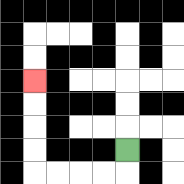{'start': '[5, 6]', 'end': '[1, 3]', 'path_directions': 'D,L,L,L,L,U,U,U,U', 'path_coordinates': '[[5, 6], [5, 7], [4, 7], [3, 7], [2, 7], [1, 7], [1, 6], [1, 5], [1, 4], [1, 3]]'}